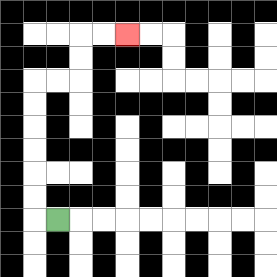{'start': '[2, 9]', 'end': '[5, 1]', 'path_directions': 'L,U,U,U,U,U,U,R,R,U,U,R,R', 'path_coordinates': '[[2, 9], [1, 9], [1, 8], [1, 7], [1, 6], [1, 5], [1, 4], [1, 3], [2, 3], [3, 3], [3, 2], [3, 1], [4, 1], [5, 1]]'}